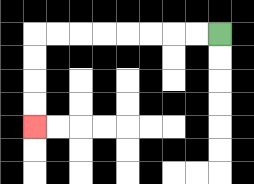{'start': '[9, 1]', 'end': '[1, 5]', 'path_directions': 'L,L,L,L,L,L,L,L,D,D,D,D', 'path_coordinates': '[[9, 1], [8, 1], [7, 1], [6, 1], [5, 1], [4, 1], [3, 1], [2, 1], [1, 1], [1, 2], [1, 3], [1, 4], [1, 5]]'}